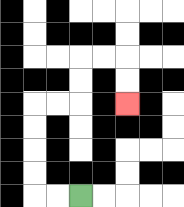{'start': '[3, 8]', 'end': '[5, 4]', 'path_directions': 'L,L,U,U,U,U,R,R,U,U,R,R,D,D', 'path_coordinates': '[[3, 8], [2, 8], [1, 8], [1, 7], [1, 6], [1, 5], [1, 4], [2, 4], [3, 4], [3, 3], [3, 2], [4, 2], [5, 2], [5, 3], [5, 4]]'}